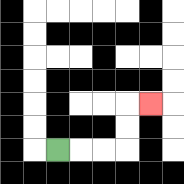{'start': '[2, 6]', 'end': '[6, 4]', 'path_directions': 'R,R,R,U,U,R', 'path_coordinates': '[[2, 6], [3, 6], [4, 6], [5, 6], [5, 5], [5, 4], [6, 4]]'}